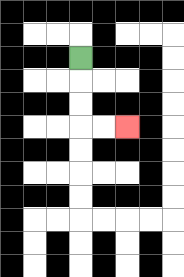{'start': '[3, 2]', 'end': '[5, 5]', 'path_directions': 'D,D,D,R,R', 'path_coordinates': '[[3, 2], [3, 3], [3, 4], [3, 5], [4, 5], [5, 5]]'}